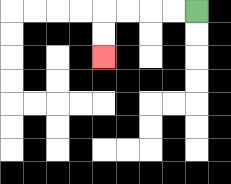{'start': '[8, 0]', 'end': '[4, 2]', 'path_directions': 'L,L,L,L,D,D', 'path_coordinates': '[[8, 0], [7, 0], [6, 0], [5, 0], [4, 0], [4, 1], [4, 2]]'}